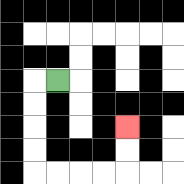{'start': '[2, 3]', 'end': '[5, 5]', 'path_directions': 'L,D,D,D,D,R,R,R,R,U,U', 'path_coordinates': '[[2, 3], [1, 3], [1, 4], [1, 5], [1, 6], [1, 7], [2, 7], [3, 7], [4, 7], [5, 7], [5, 6], [5, 5]]'}